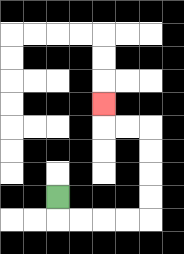{'start': '[2, 8]', 'end': '[4, 4]', 'path_directions': 'D,R,R,R,R,U,U,U,U,L,L,U', 'path_coordinates': '[[2, 8], [2, 9], [3, 9], [4, 9], [5, 9], [6, 9], [6, 8], [6, 7], [6, 6], [6, 5], [5, 5], [4, 5], [4, 4]]'}